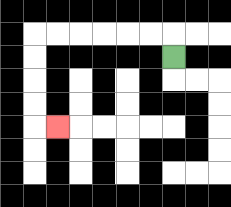{'start': '[7, 2]', 'end': '[2, 5]', 'path_directions': 'U,L,L,L,L,L,L,D,D,D,D,R', 'path_coordinates': '[[7, 2], [7, 1], [6, 1], [5, 1], [4, 1], [3, 1], [2, 1], [1, 1], [1, 2], [1, 3], [1, 4], [1, 5], [2, 5]]'}